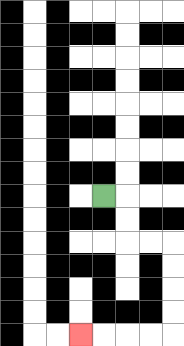{'start': '[4, 8]', 'end': '[3, 14]', 'path_directions': 'R,D,D,R,R,D,D,D,D,L,L,L,L', 'path_coordinates': '[[4, 8], [5, 8], [5, 9], [5, 10], [6, 10], [7, 10], [7, 11], [7, 12], [7, 13], [7, 14], [6, 14], [5, 14], [4, 14], [3, 14]]'}